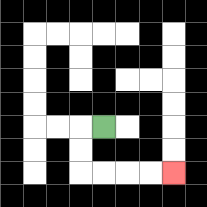{'start': '[4, 5]', 'end': '[7, 7]', 'path_directions': 'L,D,D,R,R,R,R', 'path_coordinates': '[[4, 5], [3, 5], [3, 6], [3, 7], [4, 7], [5, 7], [6, 7], [7, 7]]'}